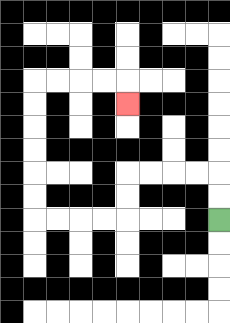{'start': '[9, 9]', 'end': '[5, 4]', 'path_directions': 'U,U,L,L,L,L,D,D,L,L,L,L,U,U,U,U,U,U,R,R,R,R,D', 'path_coordinates': '[[9, 9], [9, 8], [9, 7], [8, 7], [7, 7], [6, 7], [5, 7], [5, 8], [5, 9], [4, 9], [3, 9], [2, 9], [1, 9], [1, 8], [1, 7], [1, 6], [1, 5], [1, 4], [1, 3], [2, 3], [3, 3], [4, 3], [5, 3], [5, 4]]'}